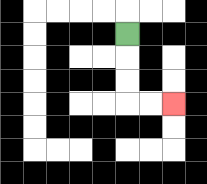{'start': '[5, 1]', 'end': '[7, 4]', 'path_directions': 'D,D,D,R,R', 'path_coordinates': '[[5, 1], [5, 2], [5, 3], [5, 4], [6, 4], [7, 4]]'}